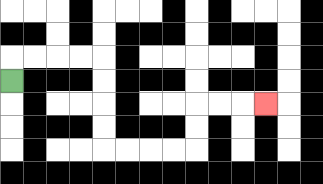{'start': '[0, 3]', 'end': '[11, 4]', 'path_directions': 'U,R,R,R,R,D,D,D,D,R,R,R,R,U,U,R,R,R', 'path_coordinates': '[[0, 3], [0, 2], [1, 2], [2, 2], [3, 2], [4, 2], [4, 3], [4, 4], [4, 5], [4, 6], [5, 6], [6, 6], [7, 6], [8, 6], [8, 5], [8, 4], [9, 4], [10, 4], [11, 4]]'}